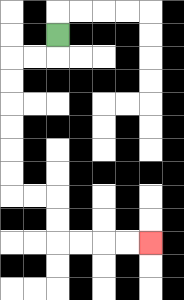{'start': '[2, 1]', 'end': '[6, 10]', 'path_directions': 'D,L,L,D,D,D,D,D,D,R,R,D,D,R,R,R,R', 'path_coordinates': '[[2, 1], [2, 2], [1, 2], [0, 2], [0, 3], [0, 4], [0, 5], [0, 6], [0, 7], [0, 8], [1, 8], [2, 8], [2, 9], [2, 10], [3, 10], [4, 10], [5, 10], [6, 10]]'}